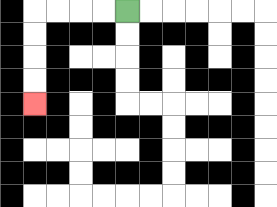{'start': '[5, 0]', 'end': '[1, 4]', 'path_directions': 'L,L,L,L,D,D,D,D', 'path_coordinates': '[[5, 0], [4, 0], [3, 0], [2, 0], [1, 0], [1, 1], [1, 2], [1, 3], [1, 4]]'}